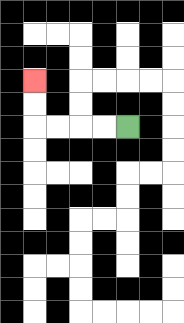{'start': '[5, 5]', 'end': '[1, 3]', 'path_directions': 'L,L,L,L,U,U', 'path_coordinates': '[[5, 5], [4, 5], [3, 5], [2, 5], [1, 5], [1, 4], [1, 3]]'}